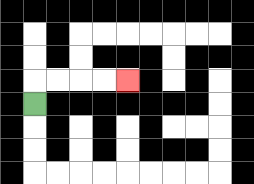{'start': '[1, 4]', 'end': '[5, 3]', 'path_directions': 'U,R,R,R,R', 'path_coordinates': '[[1, 4], [1, 3], [2, 3], [3, 3], [4, 3], [5, 3]]'}